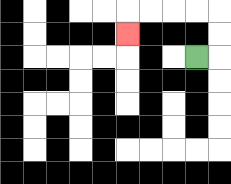{'start': '[8, 2]', 'end': '[5, 1]', 'path_directions': 'R,U,U,L,L,L,L,D', 'path_coordinates': '[[8, 2], [9, 2], [9, 1], [9, 0], [8, 0], [7, 0], [6, 0], [5, 0], [5, 1]]'}